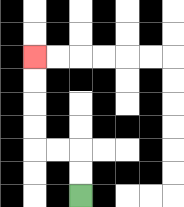{'start': '[3, 8]', 'end': '[1, 2]', 'path_directions': 'U,U,L,L,U,U,U,U', 'path_coordinates': '[[3, 8], [3, 7], [3, 6], [2, 6], [1, 6], [1, 5], [1, 4], [1, 3], [1, 2]]'}